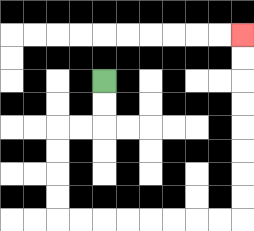{'start': '[4, 3]', 'end': '[10, 1]', 'path_directions': 'D,D,L,L,D,D,D,D,R,R,R,R,R,R,R,R,U,U,U,U,U,U,U,U', 'path_coordinates': '[[4, 3], [4, 4], [4, 5], [3, 5], [2, 5], [2, 6], [2, 7], [2, 8], [2, 9], [3, 9], [4, 9], [5, 9], [6, 9], [7, 9], [8, 9], [9, 9], [10, 9], [10, 8], [10, 7], [10, 6], [10, 5], [10, 4], [10, 3], [10, 2], [10, 1]]'}